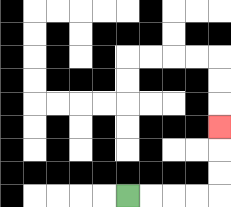{'start': '[5, 8]', 'end': '[9, 5]', 'path_directions': 'R,R,R,R,U,U,U', 'path_coordinates': '[[5, 8], [6, 8], [7, 8], [8, 8], [9, 8], [9, 7], [9, 6], [9, 5]]'}